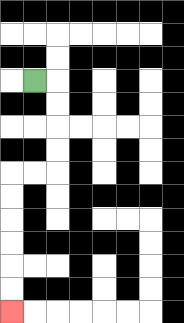{'start': '[1, 3]', 'end': '[0, 13]', 'path_directions': 'R,D,D,D,D,L,L,D,D,D,D,D,D', 'path_coordinates': '[[1, 3], [2, 3], [2, 4], [2, 5], [2, 6], [2, 7], [1, 7], [0, 7], [0, 8], [0, 9], [0, 10], [0, 11], [0, 12], [0, 13]]'}